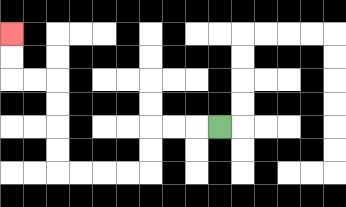{'start': '[9, 5]', 'end': '[0, 1]', 'path_directions': 'L,L,L,D,D,L,L,L,L,U,U,U,U,L,L,U,U', 'path_coordinates': '[[9, 5], [8, 5], [7, 5], [6, 5], [6, 6], [6, 7], [5, 7], [4, 7], [3, 7], [2, 7], [2, 6], [2, 5], [2, 4], [2, 3], [1, 3], [0, 3], [0, 2], [0, 1]]'}